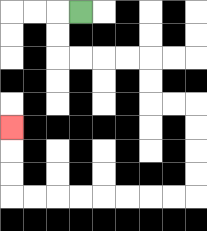{'start': '[3, 0]', 'end': '[0, 5]', 'path_directions': 'L,D,D,R,R,R,R,D,D,R,R,D,D,D,D,L,L,L,L,L,L,L,L,U,U,U', 'path_coordinates': '[[3, 0], [2, 0], [2, 1], [2, 2], [3, 2], [4, 2], [5, 2], [6, 2], [6, 3], [6, 4], [7, 4], [8, 4], [8, 5], [8, 6], [8, 7], [8, 8], [7, 8], [6, 8], [5, 8], [4, 8], [3, 8], [2, 8], [1, 8], [0, 8], [0, 7], [0, 6], [0, 5]]'}